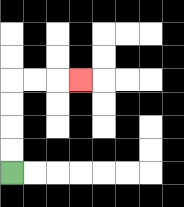{'start': '[0, 7]', 'end': '[3, 3]', 'path_directions': 'U,U,U,U,R,R,R', 'path_coordinates': '[[0, 7], [0, 6], [0, 5], [0, 4], [0, 3], [1, 3], [2, 3], [3, 3]]'}